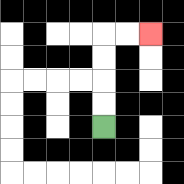{'start': '[4, 5]', 'end': '[6, 1]', 'path_directions': 'U,U,U,U,R,R', 'path_coordinates': '[[4, 5], [4, 4], [4, 3], [4, 2], [4, 1], [5, 1], [6, 1]]'}